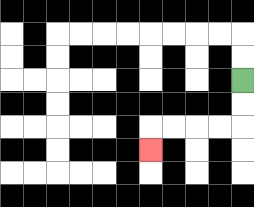{'start': '[10, 3]', 'end': '[6, 6]', 'path_directions': 'D,D,L,L,L,L,D', 'path_coordinates': '[[10, 3], [10, 4], [10, 5], [9, 5], [8, 5], [7, 5], [6, 5], [6, 6]]'}